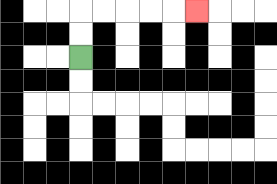{'start': '[3, 2]', 'end': '[8, 0]', 'path_directions': 'U,U,R,R,R,R,R', 'path_coordinates': '[[3, 2], [3, 1], [3, 0], [4, 0], [5, 0], [6, 0], [7, 0], [8, 0]]'}